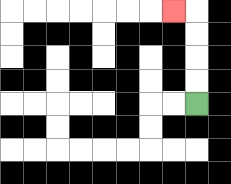{'start': '[8, 4]', 'end': '[7, 0]', 'path_directions': 'U,U,U,U,L', 'path_coordinates': '[[8, 4], [8, 3], [8, 2], [8, 1], [8, 0], [7, 0]]'}